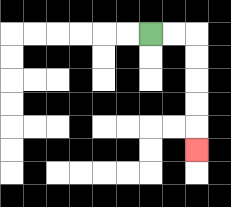{'start': '[6, 1]', 'end': '[8, 6]', 'path_directions': 'R,R,D,D,D,D,D', 'path_coordinates': '[[6, 1], [7, 1], [8, 1], [8, 2], [8, 3], [8, 4], [8, 5], [8, 6]]'}